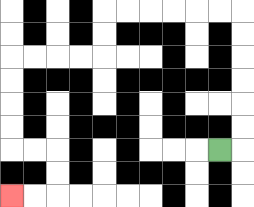{'start': '[9, 6]', 'end': '[0, 8]', 'path_directions': 'R,U,U,U,U,U,U,L,L,L,L,L,L,D,D,L,L,L,L,D,D,D,D,R,R,D,D,L,L', 'path_coordinates': '[[9, 6], [10, 6], [10, 5], [10, 4], [10, 3], [10, 2], [10, 1], [10, 0], [9, 0], [8, 0], [7, 0], [6, 0], [5, 0], [4, 0], [4, 1], [4, 2], [3, 2], [2, 2], [1, 2], [0, 2], [0, 3], [0, 4], [0, 5], [0, 6], [1, 6], [2, 6], [2, 7], [2, 8], [1, 8], [0, 8]]'}